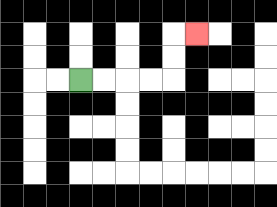{'start': '[3, 3]', 'end': '[8, 1]', 'path_directions': 'R,R,R,R,U,U,R', 'path_coordinates': '[[3, 3], [4, 3], [5, 3], [6, 3], [7, 3], [7, 2], [7, 1], [8, 1]]'}